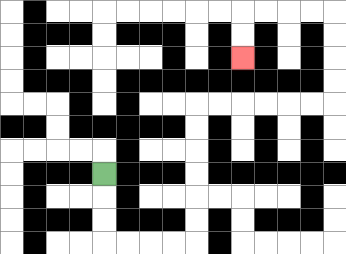{'start': '[4, 7]', 'end': '[10, 2]', 'path_directions': 'D,D,D,R,R,R,R,U,U,U,U,U,U,R,R,R,R,R,R,U,U,U,U,L,L,L,L,D,D', 'path_coordinates': '[[4, 7], [4, 8], [4, 9], [4, 10], [5, 10], [6, 10], [7, 10], [8, 10], [8, 9], [8, 8], [8, 7], [8, 6], [8, 5], [8, 4], [9, 4], [10, 4], [11, 4], [12, 4], [13, 4], [14, 4], [14, 3], [14, 2], [14, 1], [14, 0], [13, 0], [12, 0], [11, 0], [10, 0], [10, 1], [10, 2]]'}